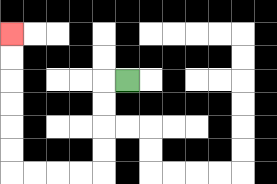{'start': '[5, 3]', 'end': '[0, 1]', 'path_directions': 'L,D,D,D,D,L,L,L,L,U,U,U,U,U,U', 'path_coordinates': '[[5, 3], [4, 3], [4, 4], [4, 5], [4, 6], [4, 7], [3, 7], [2, 7], [1, 7], [0, 7], [0, 6], [0, 5], [0, 4], [0, 3], [0, 2], [0, 1]]'}